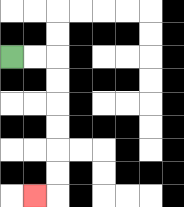{'start': '[0, 2]', 'end': '[1, 8]', 'path_directions': 'R,R,D,D,D,D,D,D,L', 'path_coordinates': '[[0, 2], [1, 2], [2, 2], [2, 3], [2, 4], [2, 5], [2, 6], [2, 7], [2, 8], [1, 8]]'}